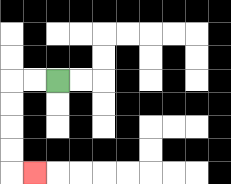{'start': '[2, 3]', 'end': '[1, 7]', 'path_directions': 'L,L,D,D,D,D,R', 'path_coordinates': '[[2, 3], [1, 3], [0, 3], [0, 4], [0, 5], [0, 6], [0, 7], [1, 7]]'}